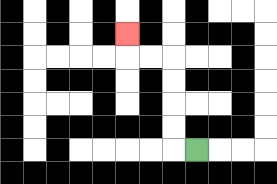{'start': '[8, 6]', 'end': '[5, 1]', 'path_directions': 'L,U,U,U,U,L,L,U', 'path_coordinates': '[[8, 6], [7, 6], [7, 5], [7, 4], [7, 3], [7, 2], [6, 2], [5, 2], [5, 1]]'}